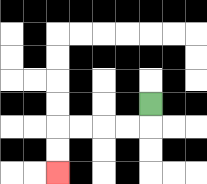{'start': '[6, 4]', 'end': '[2, 7]', 'path_directions': 'D,L,L,L,L,D,D', 'path_coordinates': '[[6, 4], [6, 5], [5, 5], [4, 5], [3, 5], [2, 5], [2, 6], [2, 7]]'}